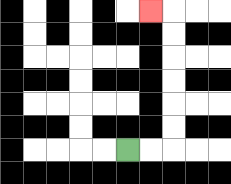{'start': '[5, 6]', 'end': '[6, 0]', 'path_directions': 'R,R,U,U,U,U,U,U,L', 'path_coordinates': '[[5, 6], [6, 6], [7, 6], [7, 5], [7, 4], [7, 3], [7, 2], [7, 1], [7, 0], [6, 0]]'}